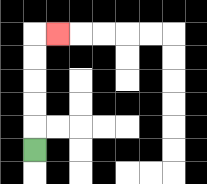{'start': '[1, 6]', 'end': '[2, 1]', 'path_directions': 'U,U,U,U,U,R', 'path_coordinates': '[[1, 6], [1, 5], [1, 4], [1, 3], [1, 2], [1, 1], [2, 1]]'}